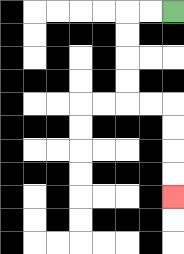{'start': '[7, 0]', 'end': '[7, 8]', 'path_directions': 'L,L,D,D,D,D,R,R,D,D,D,D', 'path_coordinates': '[[7, 0], [6, 0], [5, 0], [5, 1], [5, 2], [5, 3], [5, 4], [6, 4], [7, 4], [7, 5], [7, 6], [7, 7], [7, 8]]'}